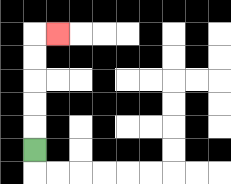{'start': '[1, 6]', 'end': '[2, 1]', 'path_directions': 'U,U,U,U,U,R', 'path_coordinates': '[[1, 6], [1, 5], [1, 4], [1, 3], [1, 2], [1, 1], [2, 1]]'}